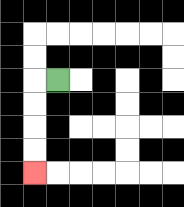{'start': '[2, 3]', 'end': '[1, 7]', 'path_directions': 'L,D,D,D,D', 'path_coordinates': '[[2, 3], [1, 3], [1, 4], [1, 5], [1, 6], [1, 7]]'}